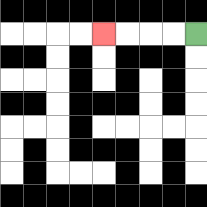{'start': '[8, 1]', 'end': '[4, 1]', 'path_directions': 'L,L,L,L', 'path_coordinates': '[[8, 1], [7, 1], [6, 1], [5, 1], [4, 1]]'}